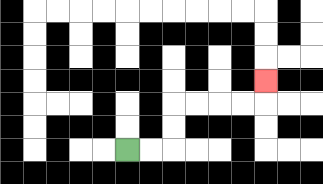{'start': '[5, 6]', 'end': '[11, 3]', 'path_directions': 'R,R,U,U,R,R,R,R,U', 'path_coordinates': '[[5, 6], [6, 6], [7, 6], [7, 5], [7, 4], [8, 4], [9, 4], [10, 4], [11, 4], [11, 3]]'}